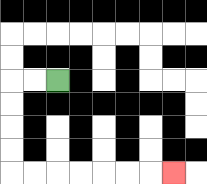{'start': '[2, 3]', 'end': '[7, 7]', 'path_directions': 'L,L,D,D,D,D,R,R,R,R,R,R,R', 'path_coordinates': '[[2, 3], [1, 3], [0, 3], [0, 4], [0, 5], [0, 6], [0, 7], [1, 7], [2, 7], [3, 7], [4, 7], [5, 7], [6, 7], [7, 7]]'}